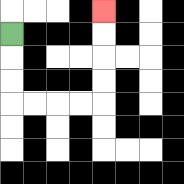{'start': '[0, 1]', 'end': '[4, 0]', 'path_directions': 'D,D,D,R,R,R,R,U,U,U,U', 'path_coordinates': '[[0, 1], [0, 2], [0, 3], [0, 4], [1, 4], [2, 4], [3, 4], [4, 4], [4, 3], [4, 2], [4, 1], [4, 0]]'}